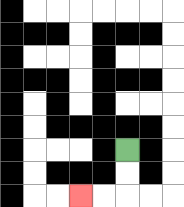{'start': '[5, 6]', 'end': '[3, 8]', 'path_directions': 'D,D,L,L', 'path_coordinates': '[[5, 6], [5, 7], [5, 8], [4, 8], [3, 8]]'}